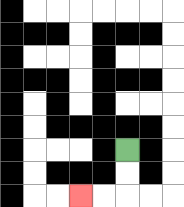{'start': '[5, 6]', 'end': '[3, 8]', 'path_directions': 'D,D,L,L', 'path_coordinates': '[[5, 6], [5, 7], [5, 8], [4, 8], [3, 8]]'}